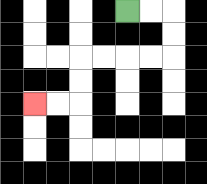{'start': '[5, 0]', 'end': '[1, 4]', 'path_directions': 'R,R,D,D,L,L,L,L,D,D,L,L', 'path_coordinates': '[[5, 0], [6, 0], [7, 0], [7, 1], [7, 2], [6, 2], [5, 2], [4, 2], [3, 2], [3, 3], [3, 4], [2, 4], [1, 4]]'}